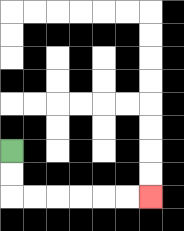{'start': '[0, 6]', 'end': '[6, 8]', 'path_directions': 'D,D,R,R,R,R,R,R', 'path_coordinates': '[[0, 6], [0, 7], [0, 8], [1, 8], [2, 8], [3, 8], [4, 8], [5, 8], [6, 8]]'}